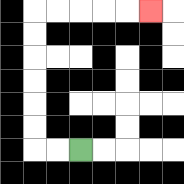{'start': '[3, 6]', 'end': '[6, 0]', 'path_directions': 'L,L,U,U,U,U,U,U,R,R,R,R,R', 'path_coordinates': '[[3, 6], [2, 6], [1, 6], [1, 5], [1, 4], [1, 3], [1, 2], [1, 1], [1, 0], [2, 0], [3, 0], [4, 0], [5, 0], [6, 0]]'}